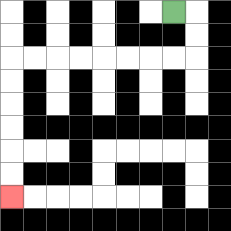{'start': '[7, 0]', 'end': '[0, 8]', 'path_directions': 'R,D,D,L,L,L,L,L,L,L,L,D,D,D,D,D,D', 'path_coordinates': '[[7, 0], [8, 0], [8, 1], [8, 2], [7, 2], [6, 2], [5, 2], [4, 2], [3, 2], [2, 2], [1, 2], [0, 2], [0, 3], [0, 4], [0, 5], [0, 6], [0, 7], [0, 8]]'}